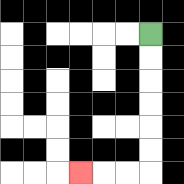{'start': '[6, 1]', 'end': '[3, 7]', 'path_directions': 'D,D,D,D,D,D,L,L,L', 'path_coordinates': '[[6, 1], [6, 2], [6, 3], [6, 4], [6, 5], [6, 6], [6, 7], [5, 7], [4, 7], [3, 7]]'}